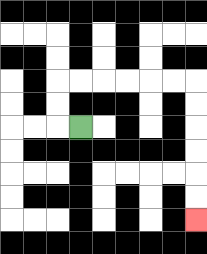{'start': '[3, 5]', 'end': '[8, 9]', 'path_directions': 'L,U,U,R,R,R,R,R,R,D,D,D,D,D,D', 'path_coordinates': '[[3, 5], [2, 5], [2, 4], [2, 3], [3, 3], [4, 3], [5, 3], [6, 3], [7, 3], [8, 3], [8, 4], [8, 5], [8, 6], [8, 7], [8, 8], [8, 9]]'}